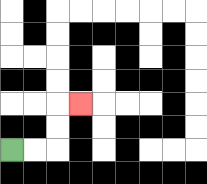{'start': '[0, 6]', 'end': '[3, 4]', 'path_directions': 'R,R,U,U,R', 'path_coordinates': '[[0, 6], [1, 6], [2, 6], [2, 5], [2, 4], [3, 4]]'}